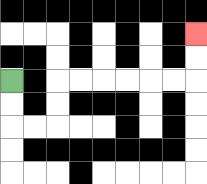{'start': '[0, 3]', 'end': '[8, 1]', 'path_directions': 'D,D,R,R,U,U,R,R,R,R,R,R,U,U', 'path_coordinates': '[[0, 3], [0, 4], [0, 5], [1, 5], [2, 5], [2, 4], [2, 3], [3, 3], [4, 3], [5, 3], [6, 3], [7, 3], [8, 3], [8, 2], [8, 1]]'}